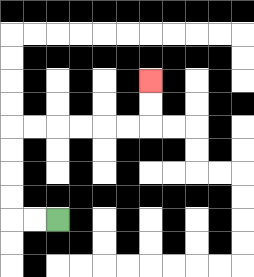{'start': '[2, 9]', 'end': '[6, 3]', 'path_directions': 'L,L,U,U,U,U,R,R,R,R,R,R,U,U', 'path_coordinates': '[[2, 9], [1, 9], [0, 9], [0, 8], [0, 7], [0, 6], [0, 5], [1, 5], [2, 5], [3, 5], [4, 5], [5, 5], [6, 5], [6, 4], [6, 3]]'}